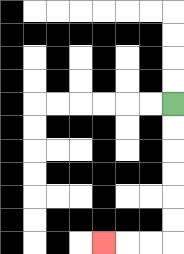{'start': '[7, 4]', 'end': '[4, 10]', 'path_directions': 'D,D,D,D,D,D,L,L,L', 'path_coordinates': '[[7, 4], [7, 5], [7, 6], [7, 7], [7, 8], [7, 9], [7, 10], [6, 10], [5, 10], [4, 10]]'}